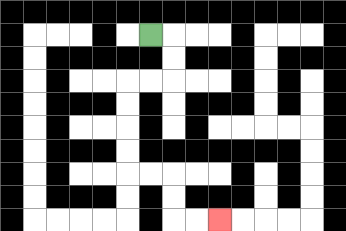{'start': '[6, 1]', 'end': '[9, 9]', 'path_directions': 'R,D,D,L,L,D,D,D,D,R,R,D,D,R,R', 'path_coordinates': '[[6, 1], [7, 1], [7, 2], [7, 3], [6, 3], [5, 3], [5, 4], [5, 5], [5, 6], [5, 7], [6, 7], [7, 7], [7, 8], [7, 9], [8, 9], [9, 9]]'}